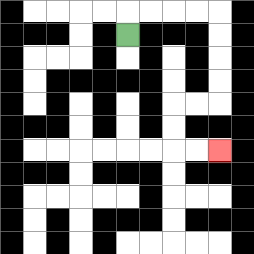{'start': '[5, 1]', 'end': '[9, 6]', 'path_directions': 'U,R,R,R,R,D,D,D,D,L,L,D,D,R,R', 'path_coordinates': '[[5, 1], [5, 0], [6, 0], [7, 0], [8, 0], [9, 0], [9, 1], [9, 2], [9, 3], [9, 4], [8, 4], [7, 4], [7, 5], [7, 6], [8, 6], [9, 6]]'}